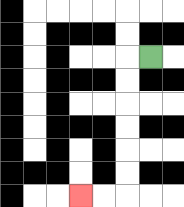{'start': '[6, 2]', 'end': '[3, 8]', 'path_directions': 'L,D,D,D,D,D,D,L,L', 'path_coordinates': '[[6, 2], [5, 2], [5, 3], [5, 4], [5, 5], [5, 6], [5, 7], [5, 8], [4, 8], [3, 8]]'}